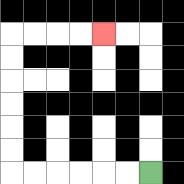{'start': '[6, 7]', 'end': '[4, 1]', 'path_directions': 'L,L,L,L,L,L,U,U,U,U,U,U,R,R,R,R', 'path_coordinates': '[[6, 7], [5, 7], [4, 7], [3, 7], [2, 7], [1, 7], [0, 7], [0, 6], [0, 5], [0, 4], [0, 3], [0, 2], [0, 1], [1, 1], [2, 1], [3, 1], [4, 1]]'}